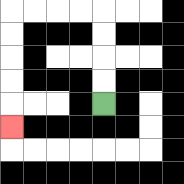{'start': '[4, 4]', 'end': '[0, 5]', 'path_directions': 'U,U,U,U,L,L,L,L,D,D,D,D,D', 'path_coordinates': '[[4, 4], [4, 3], [4, 2], [4, 1], [4, 0], [3, 0], [2, 0], [1, 0], [0, 0], [0, 1], [0, 2], [0, 3], [0, 4], [0, 5]]'}